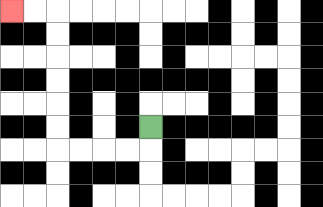{'start': '[6, 5]', 'end': '[0, 0]', 'path_directions': 'D,L,L,L,L,U,U,U,U,U,U,L,L', 'path_coordinates': '[[6, 5], [6, 6], [5, 6], [4, 6], [3, 6], [2, 6], [2, 5], [2, 4], [2, 3], [2, 2], [2, 1], [2, 0], [1, 0], [0, 0]]'}